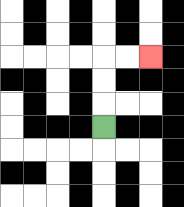{'start': '[4, 5]', 'end': '[6, 2]', 'path_directions': 'U,U,U,R,R', 'path_coordinates': '[[4, 5], [4, 4], [4, 3], [4, 2], [5, 2], [6, 2]]'}